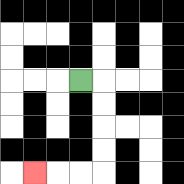{'start': '[3, 3]', 'end': '[1, 7]', 'path_directions': 'R,D,D,D,D,L,L,L', 'path_coordinates': '[[3, 3], [4, 3], [4, 4], [4, 5], [4, 6], [4, 7], [3, 7], [2, 7], [1, 7]]'}